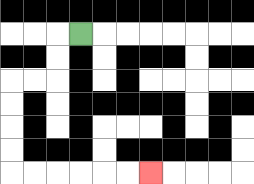{'start': '[3, 1]', 'end': '[6, 7]', 'path_directions': 'L,D,D,L,L,D,D,D,D,R,R,R,R,R,R', 'path_coordinates': '[[3, 1], [2, 1], [2, 2], [2, 3], [1, 3], [0, 3], [0, 4], [0, 5], [0, 6], [0, 7], [1, 7], [2, 7], [3, 7], [4, 7], [5, 7], [6, 7]]'}